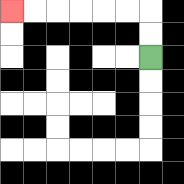{'start': '[6, 2]', 'end': '[0, 0]', 'path_directions': 'U,U,L,L,L,L,L,L', 'path_coordinates': '[[6, 2], [6, 1], [6, 0], [5, 0], [4, 0], [3, 0], [2, 0], [1, 0], [0, 0]]'}